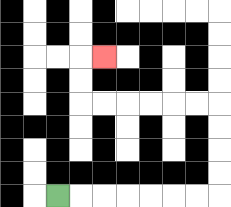{'start': '[2, 8]', 'end': '[4, 2]', 'path_directions': 'R,R,R,R,R,R,R,U,U,U,U,L,L,L,L,L,L,U,U,R', 'path_coordinates': '[[2, 8], [3, 8], [4, 8], [5, 8], [6, 8], [7, 8], [8, 8], [9, 8], [9, 7], [9, 6], [9, 5], [9, 4], [8, 4], [7, 4], [6, 4], [5, 4], [4, 4], [3, 4], [3, 3], [3, 2], [4, 2]]'}